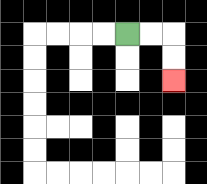{'start': '[5, 1]', 'end': '[7, 3]', 'path_directions': 'R,R,D,D', 'path_coordinates': '[[5, 1], [6, 1], [7, 1], [7, 2], [7, 3]]'}